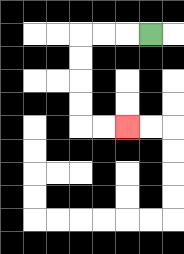{'start': '[6, 1]', 'end': '[5, 5]', 'path_directions': 'L,L,L,D,D,D,D,R,R', 'path_coordinates': '[[6, 1], [5, 1], [4, 1], [3, 1], [3, 2], [3, 3], [3, 4], [3, 5], [4, 5], [5, 5]]'}